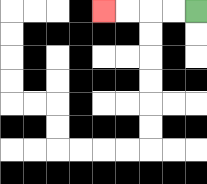{'start': '[8, 0]', 'end': '[4, 0]', 'path_directions': 'L,L,L,L', 'path_coordinates': '[[8, 0], [7, 0], [6, 0], [5, 0], [4, 0]]'}